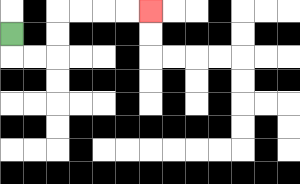{'start': '[0, 1]', 'end': '[6, 0]', 'path_directions': 'D,R,R,U,U,R,R,R,R', 'path_coordinates': '[[0, 1], [0, 2], [1, 2], [2, 2], [2, 1], [2, 0], [3, 0], [4, 0], [5, 0], [6, 0]]'}